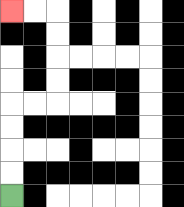{'start': '[0, 8]', 'end': '[0, 0]', 'path_directions': 'U,U,U,U,R,R,U,U,U,U,L,L', 'path_coordinates': '[[0, 8], [0, 7], [0, 6], [0, 5], [0, 4], [1, 4], [2, 4], [2, 3], [2, 2], [2, 1], [2, 0], [1, 0], [0, 0]]'}